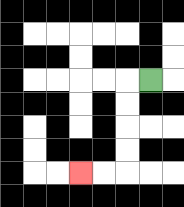{'start': '[6, 3]', 'end': '[3, 7]', 'path_directions': 'L,D,D,D,D,L,L', 'path_coordinates': '[[6, 3], [5, 3], [5, 4], [5, 5], [5, 6], [5, 7], [4, 7], [3, 7]]'}